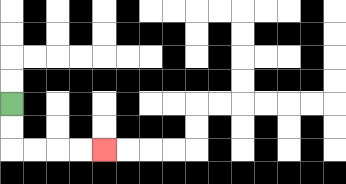{'start': '[0, 4]', 'end': '[4, 6]', 'path_directions': 'D,D,R,R,R,R', 'path_coordinates': '[[0, 4], [0, 5], [0, 6], [1, 6], [2, 6], [3, 6], [4, 6]]'}